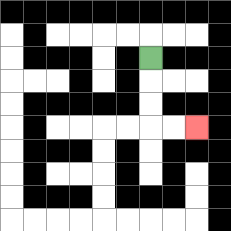{'start': '[6, 2]', 'end': '[8, 5]', 'path_directions': 'D,D,D,R,R', 'path_coordinates': '[[6, 2], [6, 3], [6, 4], [6, 5], [7, 5], [8, 5]]'}